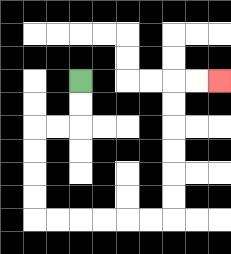{'start': '[3, 3]', 'end': '[9, 3]', 'path_directions': 'D,D,L,L,D,D,D,D,R,R,R,R,R,R,U,U,U,U,U,U,R,R', 'path_coordinates': '[[3, 3], [3, 4], [3, 5], [2, 5], [1, 5], [1, 6], [1, 7], [1, 8], [1, 9], [2, 9], [3, 9], [4, 9], [5, 9], [6, 9], [7, 9], [7, 8], [7, 7], [7, 6], [7, 5], [7, 4], [7, 3], [8, 3], [9, 3]]'}